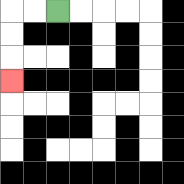{'start': '[2, 0]', 'end': '[0, 3]', 'path_directions': 'L,L,D,D,D', 'path_coordinates': '[[2, 0], [1, 0], [0, 0], [0, 1], [0, 2], [0, 3]]'}